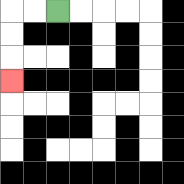{'start': '[2, 0]', 'end': '[0, 3]', 'path_directions': 'L,L,D,D,D', 'path_coordinates': '[[2, 0], [1, 0], [0, 0], [0, 1], [0, 2], [0, 3]]'}